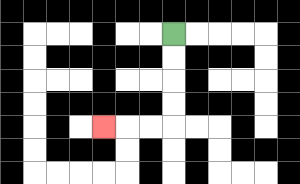{'start': '[7, 1]', 'end': '[4, 5]', 'path_directions': 'D,D,D,D,L,L,L', 'path_coordinates': '[[7, 1], [7, 2], [7, 3], [7, 4], [7, 5], [6, 5], [5, 5], [4, 5]]'}